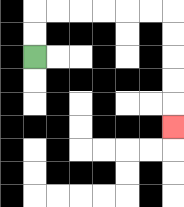{'start': '[1, 2]', 'end': '[7, 5]', 'path_directions': 'U,U,R,R,R,R,R,R,D,D,D,D,D', 'path_coordinates': '[[1, 2], [1, 1], [1, 0], [2, 0], [3, 0], [4, 0], [5, 0], [6, 0], [7, 0], [7, 1], [7, 2], [7, 3], [7, 4], [7, 5]]'}